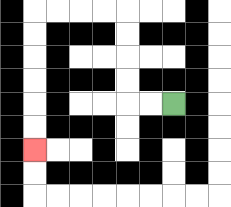{'start': '[7, 4]', 'end': '[1, 6]', 'path_directions': 'L,L,U,U,U,U,L,L,L,L,D,D,D,D,D,D', 'path_coordinates': '[[7, 4], [6, 4], [5, 4], [5, 3], [5, 2], [5, 1], [5, 0], [4, 0], [3, 0], [2, 0], [1, 0], [1, 1], [1, 2], [1, 3], [1, 4], [1, 5], [1, 6]]'}